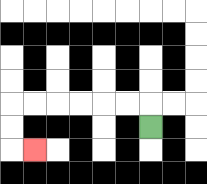{'start': '[6, 5]', 'end': '[1, 6]', 'path_directions': 'U,L,L,L,L,L,L,D,D,R', 'path_coordinates': '[[6, 5], [6, 4], [5, 4], [4, 4], [3, 4], [2, 4], [1, 4], [0, 4], [0, 5], [0, 6], [1, 6]]'}